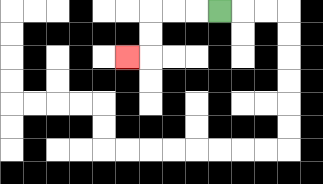{'start': '[9, 0]', 'end': '[5, 2]', 'path_directions': 'L,L,L,D,D,L', 'path_coordinates': '[[9, 0], [8, 0], [7, 0], [6, 0], [6, 1], [6, 2], [5, 2]]'}